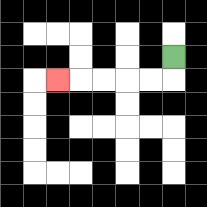{'start': '[7, 2]', 'end': '[2, 3]', 'path_directions': 'D,L,L,L,L,L', 'path_coordinates': '[[7, 2], [7, 3], [6, 3], [5, 3], [4, 3], [3, 3], [2, 3]]'}